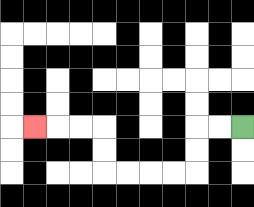{'start': '[10, 5]', 'end': '[1, 5]', 'path_directions': 'L,L,D,D,L,L,L,L,U,U,L,L,L', 'path_coordinates': '[[10, 5], [9, 5], [8, 5], [8, 6], [8, 7], [7, 7], [6, 7], [5, 7], [4, 7], [4, 6], [4, 5], [3, 5], [2, 5], [1, 5]]'}